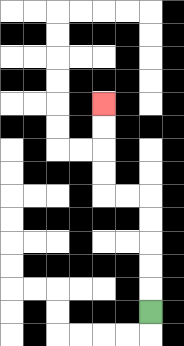{'start': '[6, 13]', 'end': '[4, 4]', 'path_directions': 'U,U,U,U,U,L,L,U,U,U,U', 'path_coordinates': '[[6, 13], [6, 12], [6, 11], [6, 10], [6, 9], [6, 8], [5, 8], [4, 8], [4, 7], [4, 6], [4, 5], [4, 4]]'}